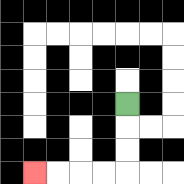{'start': '[5, 4]', 'end': '[1, 7]', 'path_directions': 'D,D,D,L,L,L,L', 'path_coordinates': '[[5, 4], [5, 5], [5, 6], [5, 7], [4, 7], [3, 7], [2, 7], [1, 7]]'}